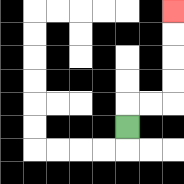{'start': '[5, 5]', 'end': '[7, 0]', 'path_directions': 'U,R,R,U,U,U,U', 'path_coordinates': '[[5, 5], [5, 4], [6, 4], [7, 4], [7, 3], [7, 2], [7, 1], [7, 0]]'}